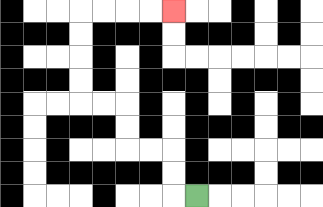{'start': '[8, 8]', 'end': '[7, 0]', 'path_directions': 'L,U,U,L,L,U,U,L,L,U,U,U,U,R,R,R,R', 'path_coordinates': '[[8, 8], [7, 8], [7, 7], [7, 6], [6, 6], [5, 6], [5, 5], [5, 4], [4, 4], [3, 4], [3, 3], [3, 2], [3, 1], [3, 0], [4, 0], [5, 0], [6, 0], [7, 0]]'}